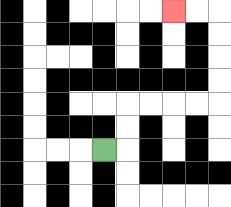{'start': '[4, 6]', 'end': '[7, 0]', 'path_directions': 'R,U,U,R,R,R,R,U,U,U,U,L,L', 'path_coordinates': '[[4, 6], [5, 6], [5, 5], [5, 4], [6, 4], [7, 4], [8, 4], [9, 4], [9, 3], [9, 2], [9, 1], [9, 0], [8, 0], [7, 0]]'}